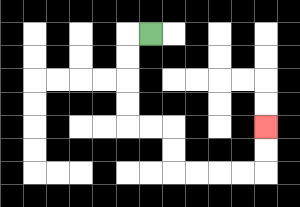{'start': '[6, 1]', 'end': '[11, 5]', 'path_directions': 'L,D,D,D,D,R,R,D,D,R,R,R,R,U,U', 'path_coordinates': '[[6, 1], [5, 1], [5, 2], [5, 3], [5, 4], [5, 5], [6, 5], [7, 5], [7, 6], [7, 7], [8, 7], [9, 7], [10, 7], [11, 7], [11, 6], [11, 5]]'}